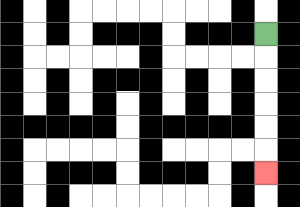{'start': '[11, 1]', 'end': '[11, 7]', 'path_directions': 'D,D,D,D,D,D', 'path_coordinates': '[[11, 1], [11, 2], [11, 3], [11, 4], [11, 5], [11, 6], [11, 7]]'}